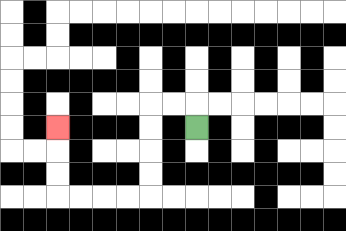{'start': '[8, 5]', 'end': '[2, 5]', 'path_directions': 'U,L,L,D,D,D,D,L,L,L,L,U,U,U', 'path_coordinates': '[[8, 5], [8, 4], [7, 4], [6, 4], [6, 5], [6, 6], [6, 7], [6, 8], [5, 8], [4, 8], [3, 8], [2, 8], [2, 7], [2, 6], [2, 5]]'}